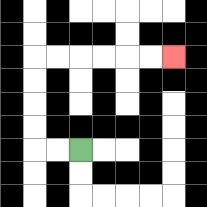{'start': '[3, 6]', 'end': '[7, 2]', 'path_directions': 'L,L,U,U,U,U,R,R,R,R,R,R', 'path_coordinates': '[[3, 6], [2, 6], [1, 6], [1, 5], [1, 4], [1, 3], [1, 2], [2, 2], [3, 2], [4, 2], [5, 2], [6, 2], [7, 2]]'}